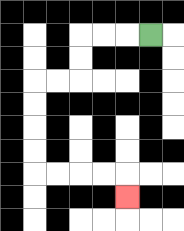{'start': '[6, 1]', 'end': '[5, 8]', 'path_directions': 'L,L,L,D,D,L,L,D,D,D,D,R,R,R,R,D', 'path_coordinates': '[[6, 1], [5, 1], [4, 1], [3, 1], [3, 2], [3, 3], [2, 3], [1, 3], [1, 4], [1, 5], [1, 6], [1, 7], [2, 7], [3, 7], [4, 7], [5, 7], [5, 8]]'}